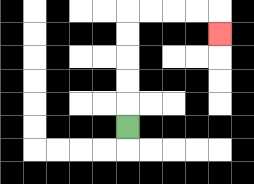{'start': '[5, 5]', 'end': '[9, 1]', 'path_directions': 'U,U,U,U,U,R,R,R,R,D', 'path_coordinates': '[[5, 5], [5, 4], [5, 3], [5, 2], [5, 1], [5, 0], [6, 0], [7, 0], [8, 0], [9, 0], [9, 1]]'}